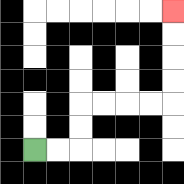{'start': '[1, 6]', 'end': '[7, 0]', 'path_directions': 'R,R,U,U,R,R,R,R,U,U,U,U', 'path_coordinates': '[[1, 6], [2, 6], [3, 6], [3, 5], [3, 4], [4, 4], [5, 4], [6, 4], [7, 4], [7, 3], [7, 2], [7, 1], [7, 0]]'}